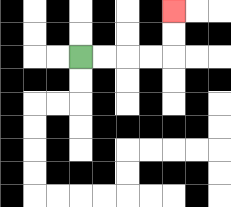{'start': '[3, 2]', 'end': '[7, 0]', 'path_directions': 'R,R,R,R,U,U', 'path_coordinates': '[[3, 2], [4, 2], [5, 2], [6, 2], [7, 2], [7, 1], [7, 0]]'}